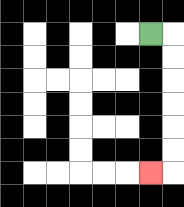{'start': '[6, 1]', 'end': '[6, 7]', 'path_directions': 'R,D,D,D,D,D,D,L', 'path_coordinates': '[[6, 1], [7, 1], [7, 2], [7, 3], [7, 4], [7, 5], [7, 6], [7, 7], [6, 7]]'}